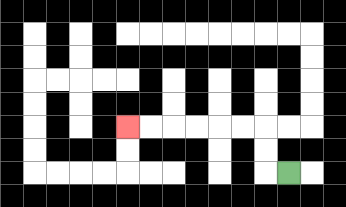{'start': '[12, 7]', 'end': '[5, 5]', 'path_directions': 'L,U,U,L,L,L,L,L,L', 'path_coordinates': '[[12, 7], [11, 7], [11, 6], [11, 5], [10, 5], [9, 5], [8, 5], [7, 5], [6, 5], [5, 5]]'}